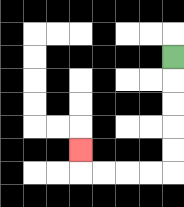{'start': '[7, 2]', 'end': '[3, 6]', 'path_directions': 'D,D,D,D,D,L,L,L,L,U', 'path_coordinates': '[[7, 2], [7, 3], [7, 4], [7, 5], [7, 6], [7, 7], [6, 7], [5, 7], [4, 7], [3, 7], [3, 6]]'}